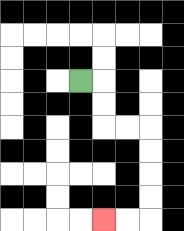{'start': '[3, 3]', 'end': '[4, 9]', 'path_directions': 'R,D,D,R,R,D,D,D,D,L,L', 'path_coordinates': '[[3, 3], [4, 3], [4, 4], [4, 5], [5, 5], [6, 5], [6, 6], [6, 7], [6, 8], [6, 9], [5, 9], [4, 9]]'}